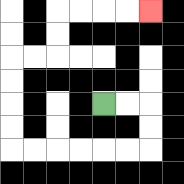{'start': '[4, 4]', 'end': '[6, 0]', 'path_directions': 'R,R,D,D,L,L,L,L,L,L,U,U,U,U,R,R,U,U,R,R,R,R', 'path_coordinates': '[[4, 4], [5, 4], [6, 4], [6, 5], [6, 6], [5, 6], [4, 6], [3, 6], [2, 6], [1, 6], [0, 6], [0, 5], [0, 4], [0, 3], [0, 2], [1, 2], [2, 2], [2, 1], [2, 0], [3, 0], [4, 0], [5, 0], [6, 0]]'}